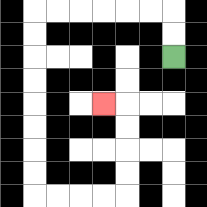{'start': '[7, 2]', 'end': '[4, 4]', 'path_directions': 'U,U,L,L,L,L,L,L,D,D,D,D,D,D,D,D,R,R,R,R,U,U,U,U,L', 'path_coordinates': '[[7, 2], [7, 1], [7, 0], [6, 0], [5, 0], [4, 0], [3, 0], [2, 0], [1, 0], [1, 1], [1, 2], [1, 3], [1, 4], [1, 5], [1, 6], [1, 7], [1, 8], [2, 8], [3, 8], [4, 8], [5, 8], [5, 7], [5, 6], [5, 5], [5, 4], [4, 4]]'}